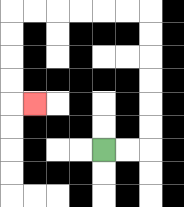{'start': '[4, 6]', 'end': '[1, 4]', 'path_directions': 'R,R,U,U,U,U,U,U,L,L,L,L,L,L,D,D,D,D,R', 'path_coordinates': '[[4, 6], [5, 6], [6, 6], [6, 5], [6, 4], [6, 3], [6, 2], [6, 1], [6, 0], [5, 0], [4, 0], [3, 0], [2, 0], [1, 0], [0, 0], [0, 1], [0, 2], [0, 3], [0, 4], [1, 4]]'}